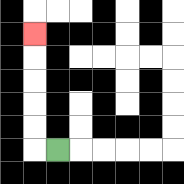{'start': '[2, 6]', 'end': '[1, 1]', 'path_directions': 'L,U,U,U,U,U', 'path_coordinates': '[[2, 6], [1, 6], [1, 5], [1, 4], [1, 3], [1, 2], [1, 1]]'}